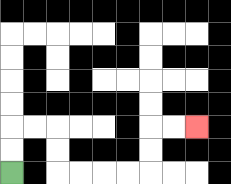{'start': '[0, 7]', 'end': '[8, 5]', 'path_directions': 'U,U,R,R,D,D,R,R,R,R,U,U,R,R', 'path_coordinates': '[[0, 7], [0, 6], [0, 5], [1, 5], [2, 5], [2, 6], [2, 7], [3, 7], [4, 7], [5, 7], [6, 7], [6, 6], [6, 5], [7, 5], [8, 5]]'}